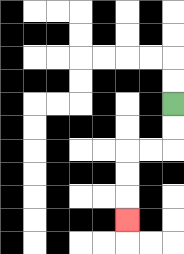{'start': '[7, 4]', 'end': '[5, 9]', 'path_directions': 'D,D,L,L,D,D,D', 'path_coordinates': '[[7, 4], [7, 5], [7, 6], [6, 6], [5, 6], [5, 7], [5, 8], [5, 9]]'}